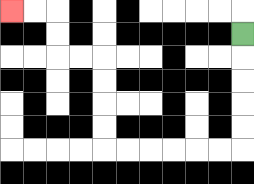{'start': '[10, 1]', 'end': '[0, 0]', 'path_directions': 'D,D,D,D,D,L,L,L,L,L,L,U,U,U,U,L,L,U,U,L,L', 'path_coordinates': '[[10, 1], [10, 2], [10, 3], [10, 4], [10, 5], [10, 6], [9, 6], [8, 6], [7, 6], [6, 6], [5, 6], [4, 6], [4, 5], [4, 4], [4, 3], [4, 2], [3, 2], [2, 2], [2, 1], [2, 0], [1, 0], [0, 0]]'}